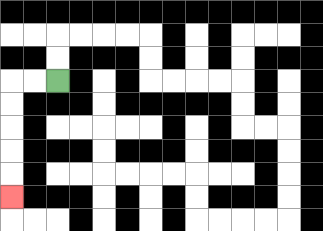{'start': '[2, 3]', 'end': '[0, 8]', 'path_directions': 'L,L,D,D,D,D,D', 'path_coordinates': '[[2, 3], [1, 3], [0, 3], [0, 4], [0, 5], [0, 6], [0, 7], [0, 8]]'}